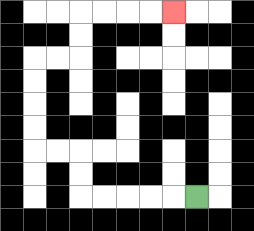{'start': '[8, 8]', 'end': '[7, 0]', 'path_directions': 'L,L,L,L,L,U,U,L,L,U,U,U,U,R,R,U,U,R,R,R,R', 'path_coordinates': '[[8, 8], [7, 8], [6, 8], [5, 8], [4, 8], [3, 8], [3, 7], [3, 6], [2, 6], [1, 6], [1, 5], [1, 4], [1, 3], [1, 2], [2, 2], [3, 2], [3, 1], [3, 0], [4, 0], [5, 0], [6, 0], [7, 0]]'}